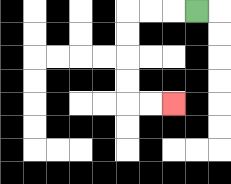{'start': '[8, 0]', 'end': '[7, 4]', 'path_directions': 'L,L,L,D,D,D,D,R,R', 'path_coordinates': '[[8, 0], [7, 0], [6, 0], [5, 0], [5, 1], [5, 2], [5, 3], [5, 4], [6, 4], [7, 4]]'}